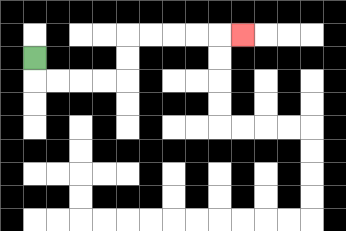{'start': '[1, 2]', 'end': '[10, 1]', 'path_directions': 'D,R,R,R,R,U,U,R,R,R,R,R', 'path_coordinates': '[[1, 2], [1, 3], [2, 3], [3, 3], [4, 3], [5, 3], [5, 2], [5, 1], [6, 1], [7, 1], [8, 1], [9, 1], [10, 1]]'}